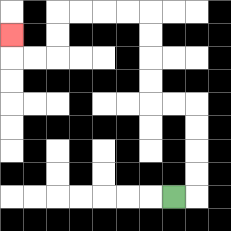{'start': '[7, 8]', 'end': '[0, 1]', 'path_directions': 'R,U,U,U,U,L,L,U,U,U,U,L,L,L,L,D,D,L,L,U', 'path_coordinates': '[[7, 8], [8, 8], [8, 7], [8, 6], [8, 5], [8, 4], [7, 4], [6, 4], [6, 3], [6, 2], [6, 1], [6, 0], [5, 0], [4, 0], [3, 0], [2, 0], [2, 1], [2, 2], [1, 2], [0, 2], [0, 1]]'}